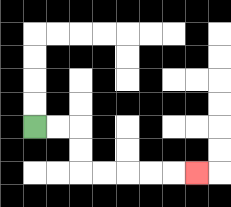{'start': '[1, 5]', 'end': '[8, 7]', 'path_directions': 'R,R,D,D,R,R,R,R,R', 'path_coordinates': '[[1, 5], [2, 5], [3, 5], [3, 6], [3, 7], [4, 7], [5, 7], [6, 7], [7, 7], [8, 7]]'}